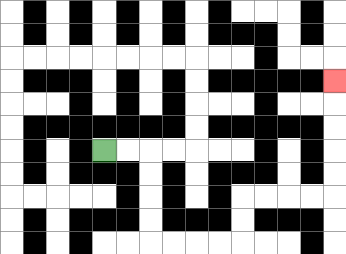{'start': '[4, 6]', 'end': '[14, 3]', 'path_directions': 'R,R,D,D,D,D,R,R,R,R,U,U,R,R,R,R,U,U,U,U,U', 'path_coordinates': '[[4, 6], [5, 6], [6, 6], [6, 7], [6, 8], [6, 9], [6, 10], [7, 10], [8, 10], [9, 10], [10, 10], [10, 9], [10, 8], [11, 8], [12, 8], [13, 8], [14, 8], [14, 7], [14, 6], [14, 5], [14, 4], [14, 3]]'}